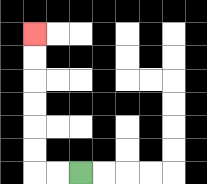{'start': '[3, 7]', 'end': '[1, 1]', 'path_directions': 'L,L,U,U,U,U,U,U', 'path_coordinates': '[[3, 7], [2, 7], [1, 7], [1, 6], [1, 5], [1, 4], [1, 3], [1, 2], [1, 1]]'}